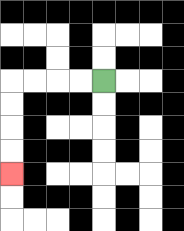{'start': '[4, 3]', 'end': '[0, 7]', 'path_directions': 'L,L,L,L,D,D,D,D', 'path_coordinates': '[[4, 3], [3, 3], [2, 3], [1, 3], [0, 3], [0, 4], [0, 5], [0, 6], [0, 7]]'}